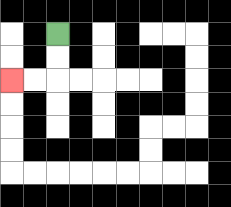{'start': '[2, 1]', 'end': '[0, 3]', 'path_directions': 'D,D,L,L', 'path_coordinates': '[[2, 1], [2, 2], [2, 3], [1, 3], [0, 3]]'}